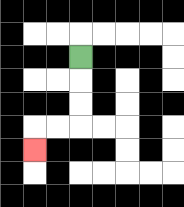{'start': '[3, 2]', 'end': '[1, 6]', 'path_directions': 'D,D,D,L,L,D', 'path_coordinates': '[[3, 2], [3, 3], [3, 4], [3, 5], [2, 5], [1, 5], [1, 6]]'}